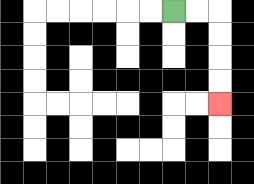{'start': '[7, 0]', 'end': '[9, 4]', 'path_directions': 'R,R,D,D,D,D', 'path_coordinates': '[[7, 0], [8, 0], [9, 0], [9, 1], [9, 2], [9, 3], [9, 4]]'}